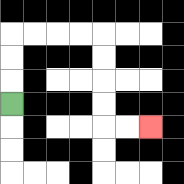{'start': '[0, 4]', 'end': '[6, 5]', 'path_directions': 'U,U,U,R,R,R,R,D,D,D,D,R,R', 'path_coordinates': '[[0, 4], [0, 3], [0, 2], [0, 1], [1, 1], [2, 1], [3, 1], [4, 1], [4, 2], [4, 3], [4, 4], [4, 5], [5, 5], [6, 5]]'}